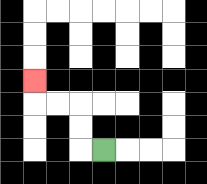{'start': '[4, 6]', 'end': '[1, 3]', 'path_directions': 'L,U,U,L,L,U', 'path_coordinates': '[[4, 6], [3, 6], [3, 5], [3, 4], [2, 4], [1, 4], [1, 3]]'}